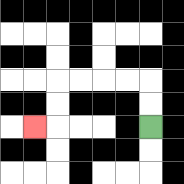{'start': '[6, 5]', 'end': '[1, 5]', 'path_directions': 'U,U,L,L,L,L,D,D,L', 'path_coordinates': '[[6, 5], [6, 4], [6, 3], [5, 3], [4, 3], [3, 3], [2, 3], [2, 4], [2, 5], [1, 5]]'}